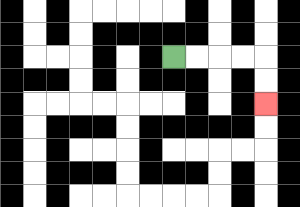{'start': '[7, 2]', 'end': '[11, 4]', 'path_directions': 'R,R,R,R,D,D', 'path_coordinates': '[[7, 2], [8, 2], [9, 2], [10, 2], [11, 2], [11, 3], [11, 4]]'}